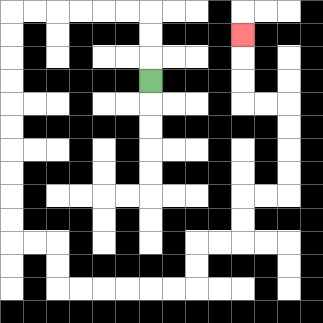{'start': '[6, 3]', 'end': '[10, 1]', 'path_directions': 'U,U,U,L,L,L,L,L,L,D,D,D,D,D,D,D,D,D,D,R,R,D,D,R,R,R,R,R,R,U,U,R,R,U,U,R,R,U,U,U,U,L,L,U,U,U', 'path_coordinates': '[[6, 3], [6, 2], [6, 1], [6, 0], [5, 0], [4, 0], [3, 0], [2, 0], [1, 0], [0, 0], [0, 1], [0, 2], [0, 3], [0, 4], [0, 5], [0, 6], [0, 7], [0, 8], [0, 9], [0, 10], [1, 10], [2, 10], [2, 11], [2, 12], [3, 12], [4, 12], [5, 12], [6, 12], [7, 12], [8, 12], [8, 11], [8, 10], [9, 10], [10, 10], [10, 9], [10, 8], [11, 8], [12, 8], [12, 7], [12, 6], [12, 5], [12, 4], [11, 4], [10, 4], [10, 3], [10, 2], [10, 1]]'}